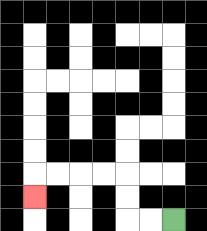{'start': '[7, 9]', 'end': '[1, 8]', 'path_directions': 'L,L,U,U,L,L,L,L,D', 'path_coordinates': '[[7, 9], [6, 9], [5, 9], [5, 8], [5, 7], [4, 7], [3, 7], [2, 7], [1, 7], [1, 8]]'}